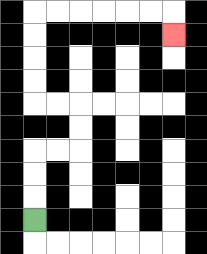{'start': '[1, 9]', 'end': '[7, 1]', 'path_directions': 'U,U,U,R,R,U,U,L,L,U,U,U,U,R,R,R,R,R,R,D', 'path_coordinates': '[[1, 9], [1, 8], [1, 7], [1, 6], [2, 6], [3, 6], [3, 5], [3, 4], [2, 4], [1, 4], [1, 3], [1, 2], [1, 1], [1, 0], [2, 0], [3, 0], [4, 0], [5, 0], [6, 0], [7, 0], [7, 1]]'}